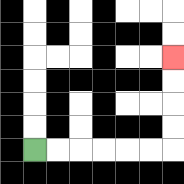{'start': '[1, 6]', 'end': '[7, 2]', 'path_directions': 'R,R,R,R,R,R,U,U,U,U', 'path_coordinates': '[[1, 6], [2, 6], [3, 6], [4, 6], [5, 6], [6, 6], [7, 6], [7, 5], [7, 4], [7, 3], [7, 2]]'}